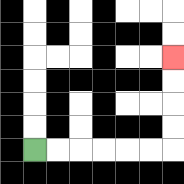{'start': '[1, 6]', 'end': '[7, 2]', 'path_directions': 'R,R,R,R,R,R,U,U,U,U', 'path_coordinates': '[[1, 6], [2, 6], [3, 6], [4, 6], [5, 6], [6, 6], [7, 6], [7, 5], [7, 4], [7, 3], [7, 2]]'}